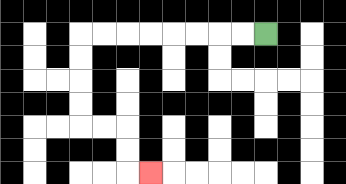{'start': '[11, 1]', 'end': '[6, 7]', 'path_directions': 'L,L,L,L,L,L,L,L,D,D,D,D,R,R,D,D,R', 'path_coordinates': '[[11, 1], [10, 1], [9, 1], [8, 1], [7, 1], [6, 1], [5, 1], [4, 1], [3, 1], [3, 2], [3, 3], [3, 4], [3, 5], [4, 5], [5, 5], [5, 6], [5, 7], [6, 7]]'}